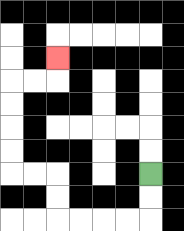{'start': '[6, 7]', 'end': '[2, 2]', 'path_directions': 'D,D,L,L,L,L,U,U,L,L,U,U,U,U,R,R,U', 'path_coordinates': '[[6, 7], [6, 8], [6, 9], [5, 9], [4, 9], [3, 9], [2, 9], [2, 8], [2, 7], [1, 7], [0, 7], [0, 6], [0, 5], [0, 4], [0, 3], [1, 3], [2, 3], [2, 2]]'}